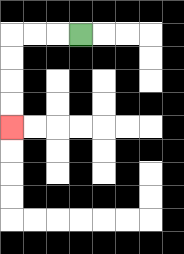{'start': '[3, 1]', 'end': '[0, 5]', 'path_directions': 'L,L,L,D,D,D,D', 'path_coordinates': '[[3, 1], [2, 1], [1, 1], [0, 1], [0, 2], [0, 3], [0, 4], [0, 5]]'}